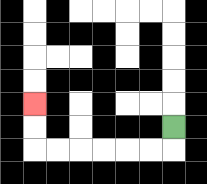{'start': '[7, 5]', 'end': '[1, 4]', 'path_directions': 'D,L,L,L,L,L,L,U,U', 'path_coordinates': '[[7, 5], [7, 6], [6, 6], [5, 6], [4, 6], [3, 6], [2, 6], [1, 6], [1, 5], [1, 4]]'}